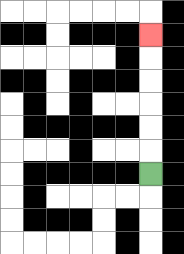{'start': '[6, 7]', 'end': '[6, 1]', 'path_directions': 'U,U,U,U,U,U', 'path_coordinates': '[[6, 7], [6, 6], [6, 5], [6, 4], [6, 3], [6, 2], [6, 1]]'}